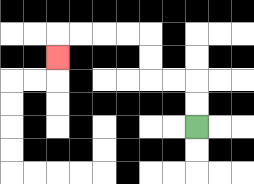{'start': '[8, 5]', 'end': '[2, 2]', 'path_directions': 'U,U,L,L,U,U,L,L,L,L,D', 'path_coordinates': '[[8, 5], [8, 4], [8, 3], [7, 3], [6, 3], [6, 2], [6, 1], [5, 1], [4, 1], [3, 1], [2, 1], [2, 2]]'}